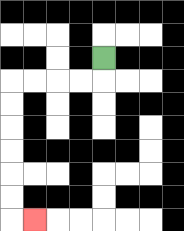{'start': '[4, 2]', 'end': '[1, 9]', 'path_directions': 'D,L,L,L,L,D,D,D,D,D,D,R', 'path_coordinates': '[[4, 2], [4, 3], [3, 3], [2, 3], [1, 3], [0, 3], [0, 4], [0, 5], [0, 6], [0, 7], [0, 8], [0, 9], [1, 9]]'}